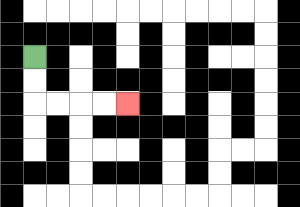{'start': '[1, 2]', 'end': '[5, 4]', 'path_directions': 'D,D,R,R,R,R', 'path_coordinates': '[[1, 2], [1, 3], [1, 4], [2, 4], [3, 4], [4, 4], [5, 4]]'}